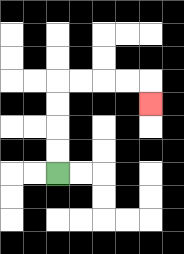{'start': '[2, 7]', 'end': '[6, 4]', 'path_directions': 'U,U,U,U,R,R,R,R,D', 'path_coordinates': '[[2, 7], [2, 6], [2, 5], [2, 4], [2, 3], [3, 3], [4, 3], [5, 3], [6, 3], [6, 4]]'}